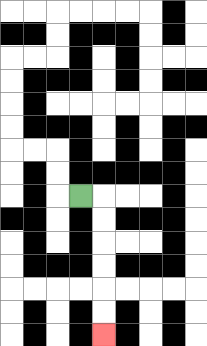{'start': '[3, 8]', 'end': '[4, 14]', 'path_directions': 'R,D,D,D,D,D,D', 'path_coordinates': '[[3, 8], [4, 8], [4, 9], [4, 10], [4, 11], [4, 12], [4, 13], [4, 14]]'}